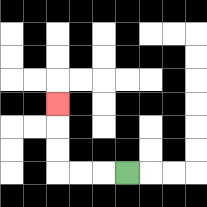{'start': '[5, 7]', 'end': '[2, 4]', 'path_directions': 'L,L,L,U,U,U', 'path_coordinates': '[[5, 7], [4, 7], [3, 7], [2, 7], [2, 6], [2, 5], [2, 4]]'}